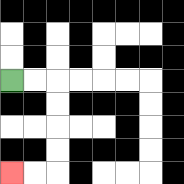{'start': '[0, 3]', 'end': '[0, 7]', 'path_directions': 'R,R,D,D,D,D,L,L', 'path_coordinates': '[[0, 3], [1, 3], [2, 3], [2, 4], [2, 5], [2, 6], [2, 7], [1, 7], [0, 7]]'}